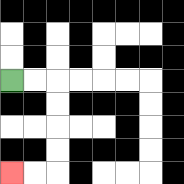{'start': '[0, 3]', 'end': '[0, 7]', 'path_directions': 'R,R,D,D,D,D,L,L', 'path_coordinates': '[[0, 3], [1, 3], [2, 3], [2, 4], [2, 5], [2, 6], [2, 7], [1, 7], [0, 7]]'}